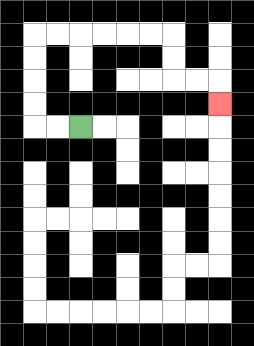{'start': '[3, 5]', 'end': '[9, 4]', 'path_directions': 'L,L,U,U,U,U,R,R,R,R,R,R,D,D,R,R,D', 'path_coordinates': '[[3, 5], [2, 5], [1, 5], [1, 4], [1, 3], [1, 2], [1, 1], [2, 1], [3, 1], [4, 1], [5, 1], [6, 1], [7, 1], [7, 2], [7, 3], [8, 3], [9, 3], [9, 4]]'}